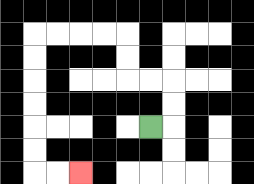{'start': '[6, 5]', 'end': '[3, 7]', 'path_directions': 'R,U,U,L,L,U,U,L,L,L,L,D,D,D,D,D,D,R,R', 'path_coordinates': '[[6, 5], [7, 5], [7, 4], [7, 3], [6, 3], [5, 3], [5, 2], [5, 1], [4, 1], [3, 1], [2, 1], [1, 1], [1, 2], [1, 3], [1, 4], [1, 5], [1, 6], [1, 7], [2, 7], [3, 7]]'}